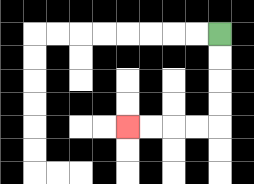{'start': '[9, 1]', 'end': '[5, 5]', 'path_directions': 'D,D,D,D,L,L,L,L', 'path_coordinates': '[[9, 1], [9, 2], [9, 3], [9, 4], [9, 5], [8, 5], [7, 5], [6, 5], [5, 5]]'}